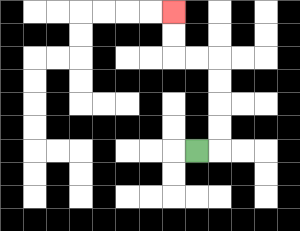{'start': '[8, 6]', 'end': '[7, 0]', 'path_directions': 'R,U,U,U,U,L,L,U,U', 'path_coordinates': '[[8, 6], [9, 6], [9, 5], [9, 4], [9, 3], [9, 2], [8, 2], [7, 2], [7, 1], [7, 0]]'}